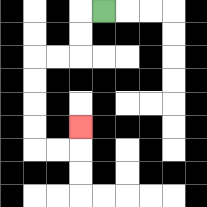{'start': '[4, 0]', 'end': '[3, 5]', 'path_directions': 'L,D,D,L,L,D,D,D,D,R,R,U', 'path_coordinates': '[[4, 0], [3, 0], [3, 1], [3, 2], [2, 2], [1, 2], [1, 3], [1, 4], [1, 5], [1, 6], [2, 6], [3, 6], [3, 5]]'}